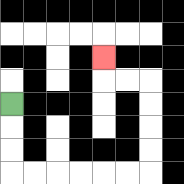{'start': '[0, 4]', 'end': '[4, 2]', 'path_directions': 'D,D,D,R,R,R,R,R,R,U,U,U,U,L,L,U', 'path_coordinates': '[[0, 4], [0, 5], [0, 6], [0, 7], [1, 7], [2, 7], [3, 7], [4, 7], [5, 7], [6, 7], [6, 6], [6, 5], [6, 4], [6, 3], [5, 3], [4, 3], [4, 2]]'}